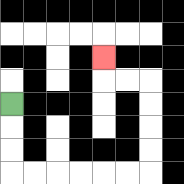{'start': '[0, 4]', 'end': '[4, 2]', 'path_directions': 'D,D,D,R,R,R,R,R,R,U,U,U,U,L,L,U', 'path_coordinates': '[[0, 4], [0, 5], [0, 6], [0, 7], [1, 7], [2, 7], [3, 7], [4, 7], [5, 7], [6, 7], [6, 6], [6, 5], [6, 4], [6, 3], [5, 3], [4, 3], [4, 2]]'}